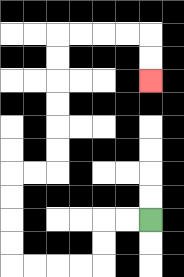{'start': '[6, 9]', 'end': '[6, 3]', 'path_directions': 'L,L,D,D,L,L,L,L,U,U,U,U,R,R,U,U,U,U,U,U,R,R,R,R,D,D', 'path_coordinates': '[[6, 9], [5, 9], [4, 9], [4, 10], [4, 11], [3, 11], [2, 11], [1, 11], [0, 11], [0, 10], [0, 9], [0, 8], [0, 7], [1, 7], [2, 7], [2, 6], [2, 5], [2, 4], [2, 3], [2, 2], [2, 1], [3, 1], [4, 1], [5, 1], [6, 1], [6, 2], [6, 3]]'}